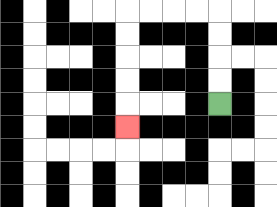{'start': '[9, 4]', 'end': '[5, 5]', 'path_directions': 'U,U,U,U,L,L,L,L,D,D,D,D,D', 'path_coordinates': '[[9, 4], [9, 3], [9, 2], [9, 1], [9, 0], [8, 0], [7, 0], [6, 0], [5, 0], [5, 1], [5, 2], [5, 3], [5, 4], [5, 5]]'}